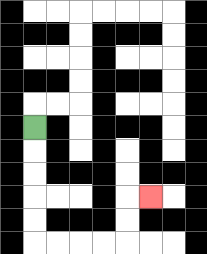{'start': '[1, 5]', 'end': '[6, 8]', 'path_directions': 'D,D,D,D,D,R,R,R,R,U,U,R', 'path_coordinates': '[[1, 5], [1, 6], [1, 7], [1, 8], [1, 9], [1, 10], [2, 10], [3, 10], [4, 10], [5, 10], [5, 9], [5, 8], [6, 8]]'}